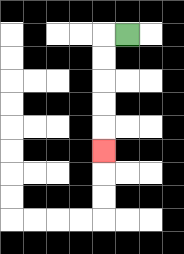{'start': '[5, 1]', 'end': '[4, 6]', 'path_directions': 'L,D,D,D,D,D', 'path_coordinates': '[[5, 1], [4, 1], [4, 2], [4, 3], [4, 4], [4, 5], [4, 6]]'}